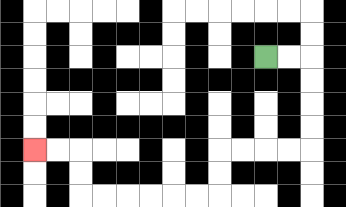{'start': '[11, 2]', 'end': '[1, 6]', 'path_directions': 'R,R,D,D,D,D,L,L,L,L,D,D,L,L,L,L,L,L,U,U,L,L', 'path_coordinates': '[[11, 2], [12, 2], [13, 2], [13, 3], [13, 4], [13, 5], [13, 6], [12, 6], [11, 6], [10, 6], [9, 6], [9, 7], [9, 8], [8, 8], [7, 8], [6, 8], [5, 8], [4, 8], [3, 8], [3, 7], [3, 6], [2, 6], [1, 6]]'}